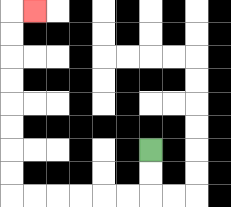{'start': '[6, 6]', 'end': '[1, 0]', 'path_directions': 'D,D,L,L,L,L,L,L,U,U,U,U,U,U,U,U,R', 'path_coordinates': '[[6, 6], [6, 7], [6, 8], [5, 8], [4, 8], [3, 8], [2, 8], [1, 8], [0, 8], [0, 7], [0, 6], [0, 5], [0, 4], [0, 3], [0, 2], [0, 1], [0, 0], [1, 0]]'}